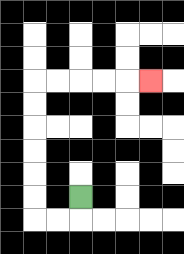{'start': '[3, 8]', 'end': '[6, 3]', 'path_directions': 'D,L,L,U,U,U,U,U,U,R,R,R,R,R', 'path_coordinates': '[[3, 8], [3, 9], [2, 9], [1, 9], [1, 8], [1, 7], [1, 6], [1, 5], [1, 4], [1, 3], [2, 3], [3, 3], [4, 3], [5, 3], [6, 3]]'}